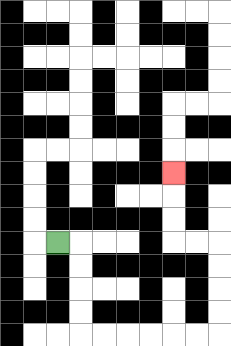{'start': '[2, 10]', 'end': '[7, 7]', 'path_directions': 'R,D,D,D,D,R,R,R,R,R,R,U,U,U,U,L,L,U,U,U', 'path_coordinates': '[[2, 10], [3, 10], [3, 11], [3, 12], [3, 13], [3, 14], [4, 14], [5, 14], [6, 14], [7, 14], [8, 14], [9, 14], [9, 13], [9, 12], [9, 11], [9, 10], [8, 10], [7, 10], [7, 9], [7, 8], [7, 7]]'}